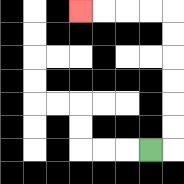{'start': '[6, 6]', 'end': '[3, 0]', 'path_directions': 'R,U,U,U,U,U,U,L,L,L,L', 'path_coordinates': '[[6, 6], [7, 6], [7, 5], [7, 4], [7, 3], [7, 2], [7, 1], [7, 0], [6, 0], [5, 0], [4, 0], [3, 0]]'}